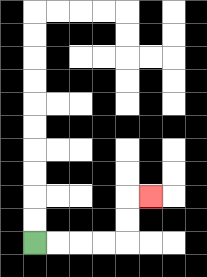{'start': '[1, 10]', 'end': '[6, 8]', 'path_directions': 'R,R,R,R,U,U,R', 'path_coordinates': '[[1, 10], [2, 10], [3, 10], [4, 10], [5, 10], [5, 9], [5, 8], [6, 8]]'}